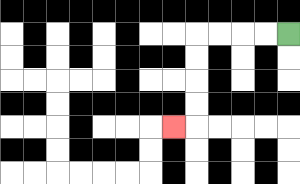{'start': '[12, 1]', 'end': '[7, 5]', 'path_directions': 'L,L,L,L,D,D,D,D,L', 'path_coordinates': '[[12, 1], [11, 1], [10, 1], [9, 1], [8, 1], [8, 2], [8, 3], [8, 4], [8, 5], [7, 5]]'}